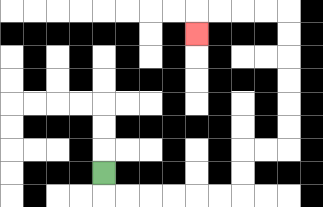{'start': '[4, 7]', 'end': '[8, 1]', 'path_directions': 'D,R,R,R,R,R,R,U,U,R,R,U,U,U,U,U,U,L,L,L,L,D', 'path_coordinates': '[[4, 7], [4, 8], [5, 8], [6, 8], [7, 8], [8, 8], [9, 8], [10, 8], [10, 7], [10, 6], [11, 6], [12, 6], [12, 5], [12, 4], [12, 3], [12, 2], [12, 1], [12, 0], [11, 0], [10, 0], [9, 0], [8, 0], [8, 1]]'}